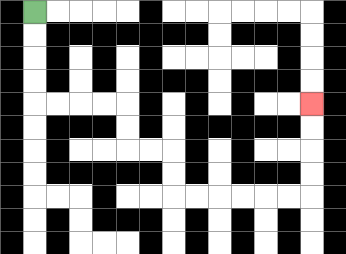{'start': '[1, 0]', 'end': '[13, 4]', 'path_directions': 'D,D,D,D,R,R,R,R,D,D,R,R,D,D,R,R,R,R,R,R,U,U,U,U', 'path_coordinates': '[[1, 0], [1, 1], [1, 2], [1, 3], [1, 4], [2, 4], [3, 4], [4, 4], [5, 4], [5, 5], [5, 6], [6, 6], [7, 6], [7, 7], [7, 8], [8, 8], [9, 8], [10, 8], [11, 8], [12, 8], [13, 8], [13, 7], [13, 6], [13, 5], [13, 4]]'}